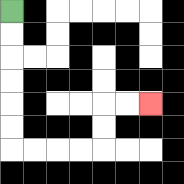{'start': '[0, 0]', 'end': '[6, 4]', 'path_directions': 'D,D,D,D,D,D,R,R,R,R,U,U,R,R', 'path_coordinates': '[[0, 0], [0, 1], [0, 2], [0, 3], [0, 4], [0, 5], [0, 6], [1, 6], [2, 6], [3, 6], [4, 6], [4, 5], [4, 4], [5, 4], [6, 4]]'}